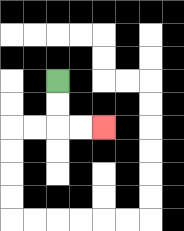{'start': '[2, 3]', 'end': '[4, 5]', 'path_directions': 'D,D,R,R', 'path_coordinates': '[[2, 3], [2, 4], [2, 5], [3, 5], [4, 5]]'}